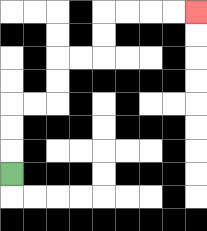{'start': '[0, 7]', 'end': '[8, 0]', 'path_directions': 'U,U,U,R,R,U,U,R,R,U,U,R,R,R,R', 'path_coordinates': '[[0, 7], [0, 6], [0, 5], [0, 4], [1, 4], [2, 4], [2, 3], [2, 2], [3, 2], [4, 2], [4, 1], [4, 0], [5, 0], [6, 0], [7, 0], [8, 0]]'}